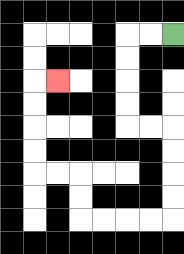{'start': '[7, 1]', 'end': '[2, 3]', 'path_directions': 'L,L,D,D,D,D,R,R,D,D,D,D,L,L,L,L,U,U,L,L,U,U,U,U,R', 'path_coordinates': '[[7, 1], [6, 1], [5, 1], [5, 2], [5, 3], [5, 4], [5, 5], [6, 5], [7, 5], [7, 6], [7, 7], [7, 8], [7, 9], [6, 9], [5, 9], [4, 9], [3, 9], [3, 8], [3, 7], [2, 7], [1, 7], [1, 6], [1, 5], [1, 4], [1, 3], [2, 3]]'}